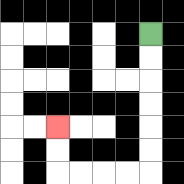{'start': '[6, 1]', 'end': '[2, 5]', 'path_directions': 'D,D,D,D,D,D,L,L,L,L,U,U', 'path_coordinates': '[[6, 1], [6, 2], [6, 3], [6, 4], [6, 5], [6, 6], [6, 7], [5, 7], [4, 7], [3, 7], [2, 7], [2, 6], [2, 5]]'}